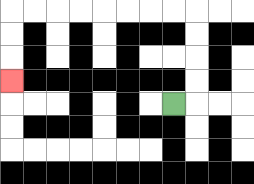{'start': '[7, 4]', 'end': '[0, 3]', 'path_directions': 'R,U,U,U,U,L,L,L,L,L,L,L,L,D,D,D', 'path_coordinates': '[[7, 4], [8, 4], [8, 3], [8, 2], [8, 1], [8, 0], [7, 0], [6, 0], [5, 0], [4, 0], [3, 0], [2, 0], [1, 0], [0, 0], [0, 1], [0, 2], [0, 3]]'}